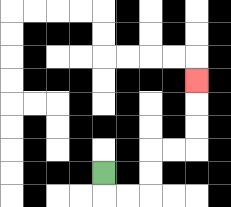{'start': '[4, 7]', 'end': '[8, 3]', 'path_directions': 'D,R,R,U,U,R,R,U,U,U', 'path_coordinates': '[[4, 7], [4, 8], [5, 8], [6, 8], [6, 7], [6, 6], [7, 6], [8, 6], [8, 5], [8, 4], [8, 3]]'}